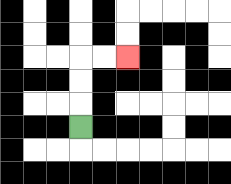{'start': '[3, 5]', 'end': '[5, 2]', 'path_directions': 'U,U,U,R,R', 'path_coordinates': '[[3, 5], [3, 4], [3, 3], [3, 2], [4, 2], [5, 2]]'}